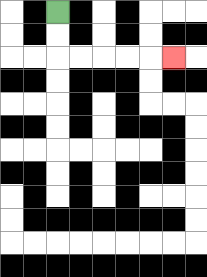{'start': '[2, 0]', 'end': '[7, 2]', 'path_directions': 'D,D,R,R,R,R,R', 'path_coordinates': '[[2, 0], [2, 1], [2, 2], [3, 2], [4, 2], [5, 2], [6, 2], [7, 2]]'}